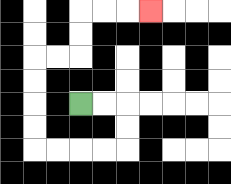{'start': '[3, 4]', 'end': '[6, 0]', 'path_directions': 'R,R,D,D,L,L,L,L,U,U,U,U,R,R,U,U,R,R,R', 'path_coordinates': '[[3, 4], [4, 4], [5, 4], [5, 5], [5, 6], [4, 6], [3, 6], [2, 6], [1, 6], [1, 5], [1, 4], [1, 3], [1, 2], [2, 2], [3, 2], [3, 1], [3, 0], [4, 0], [5, 0], [6, 0]]'}